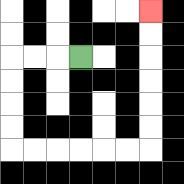{'start': '[3, 2]', 'end': '[6, 0]', 'path_directions': 'L,L,L,D,D,D,D,R,R,R,R,R,R,U,U,U,U,U,U', 'path_coordinates': '[[3, 2], [2, 2], [1, 2], [0, 2], [0, 3], [0, 4], [0, 5], [0, 6], [1, 6], [2, 6], [3, 6], [4, 6], [5, 6], [6, 6], [6, 5], [6, 4], [6, 3], [6, 2], [6, 1], [6, 0]]'}